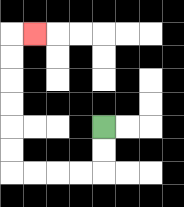{'start': '[4, 5]', 'end': '[1, 1]', 'path_directions': 'D,D,L,L,L,L,U,U,U,U,U,U,R', 'path_coordinates': '[[4, 5], [4, 6], [4, 7], [3, 7], [2, 7], [1, 7], [0, 7], [0, 6], [0, 5], [0, 4], [0, 3], [0, 2], [0, 1], [1, 1]]'}